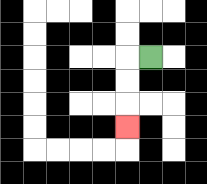{'start': '[6, 2]', 'end': '[5, 5]', 'path_directions': 'L,D,D,D', 'path_coordinates': '[[6, 2], [5, 2], [5, 3], [5, 4], [5, 5]]'}